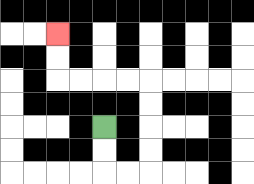{'start': '[4, 5]', 'end': '[2, 1]', 'path_directions': 'D,D,R,R,U,U,U,U,L,L,L,L,U,U', 'path_coordinates': '[[4, 5], [4, 6], [4, 7], [5, 7], [6, 7], [6, 6], [6, 5], [6, 4], [6, 3], [5, 3], [4, 3], [3, 3], [2, 3], [2, 2], [2, 1]]'}